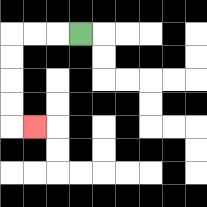{'start': '[3, 1]', 'end': '[1, 5]', 'path_directions': 'L,L,L,D,D,D,D,R', 'path_coordinates': '[[3, 1], [2, 1], [1, 1], [0, 1], [0, 2], [0, 3], [0, 4], [0, 5], [1, 5]]'}